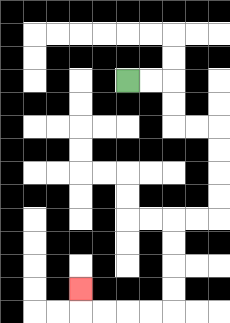{'start': '[5, 3]', 'end': '[3, 12]', 'path_directions': 'R,R,D,D,R,R,D,D,D,D,L,L,D,D,D,D,L,L,L,L,U', 'path_coordinates': '[[5, 3], [6, 3], [7, 3], [7, 4], [7, 5], [8, 5], [9, 5], [9, 6], [9, 7], [9, 8], [9, 9], [8, 9], [7, 9], [7, 10], [7, 11], [7, 12], [7, 13], [6, 13], [5, 13], [4, 13], [3, 13], [3, 12]]'}